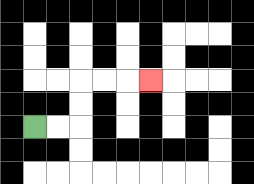{'start': '[1, 5]', 'end': '[6, 3]', 'path_directions': 'R,R,U,U,R,R,R', 'path_coordinates': '[[1, 5], [2, 5], [3, 5], [3, 4], [3, 3], [4, 3], [5, 3], [6, 3]]'}